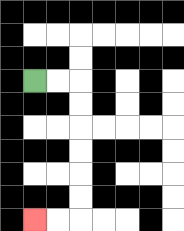{'start': '[1, 3]', 'end': '[1, 9]', 'path_directions': 'R,R,D,D,D,D,D,D,L,L', 'path_coordinates': '[[1, 3], [2, 3], [3, 3], [3, 4], [3, 5], [3, 6], [3, 7], [3, 8], [3, 9], [2, 9], [1, 9]]'}